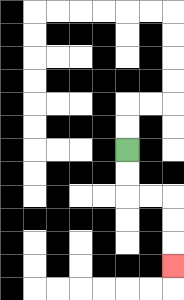{'start': '[5, 6]', 'end': '[7, 11]', 'path_directions': 'D,D,R,R,D,D,D', 'path_coordinates': '[[5, 6], [5, 7], [5, 8], [6, 8], [7, 8], [7, 9], [7, 10], [7, 11]]'}